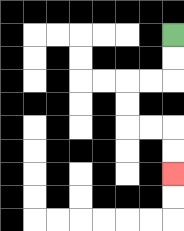{'start': '[7, 1]', 'end': '[7, 7]', 'path_directions': 'D,D,L,L,D,D,R,R,D,D', 'path_coordinates': '[[7, 1], [7, 2], [7, 3], [6, 3], [5, 3], [5, 4], [5, 5], [6, 5], [7, 5], [7, 6], [7, 7]]'}